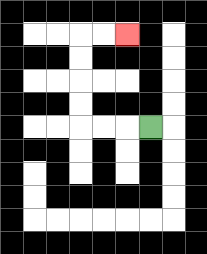{'start': '[6, 5]', 'end': '[5, 1]', 'path_directions': 'L,L,L,U,U,U,U,R,R', 'path_coordinates': '[[6, 5], [5, 5], [4, 5], [3, 5], [3, 4], [3, 3], [3, 2], [3, 1], [4, 1], [5, 1]]'}